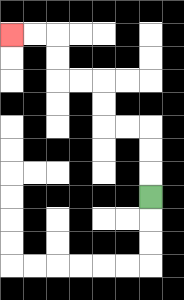{'start': '[6, 8]', 'end': '[0, 1]', 'path_directions': 'U,U,U,L,L,U,U,L,L,U,U,L,L', 'path_coordinates': '[[6, 8], [6, 7], [6, 6], [6, 5], [5, 5], [4, 5], [4, 4], [4, 3], [3, 3], [2, 3], [2, 2], [2, 1], [1, 1], [0, 1]]'}